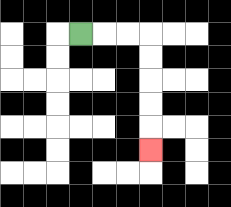{'start': '[3, 1]', 'end': '[6, 6]', 'path_directions': 'R,R,R,D,D,D,D,D', 'path_coordinates': '[[3, 1], [4, 1], [5, 1], [6, 1], [6, 2], [6, 3], [6, 4], [6, 5], [6, 6]]'}